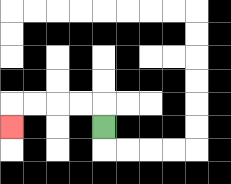{'start': '[4, 5]', 'end': '[0, 5]', 'path_directions': 'U,L,L,L,L,D', 'path_coordinates': '[[4, 5], [4, 4], [3, 4], [2, 4], [1, 4], [0, 4], [0, 5]]'}